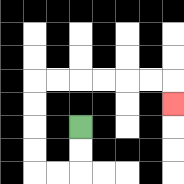{'start': '[3, 5]', 'end': '[7, 4]', 'path_directions': 'D,D,L,L,U,U,U,U,R,R,R,R,R,R,D', 'path_coordinates': '[[3, 5], [3, 6], [3, 7], [2, 7], [1, 7], [1, 6], [1, 5], [1, 4], [1, 3], [2, 3], [3, 3], [4, 3], [5, 3], [6, 3], [7, 3], [7, 4]]'}